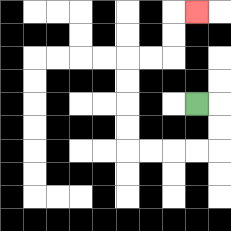{'start': '[8, 4]', 'end': '[8, 0]', 'path_directions': 'R,D,D,L,L,L,L,U,U,U,U,R,R,U,U,R', 'path_coordinates': '[[8, 4], [9, 4], [9, 5], [9, 6], [8, 6], [7, 6], [6, 6], [5, 6], [5, 5], [5, 4], [5, 3], [5, 2], [6, 2], [7, 2], [7, 1], [7, 0], [8, 0]]'}